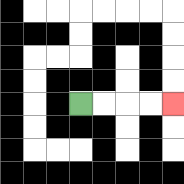{'start': '[3, 4]', 'end': '[7, 4]', 'path_directions': 'R,R,R,R', 'path_coordinates': '[[3, 4], [4, 4], [5, 4], [6, 4], [7, 4]]'}